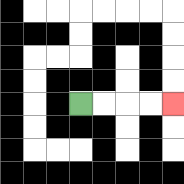{'start': '[3, 4]', 'end': '[7, 4]', 'path_directions': 'R,R,R,R', 'path_coordinates': '[[3, 4], [4, 4], [5, 4], [6, 4], [7, 4]]'}